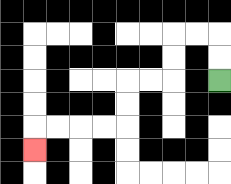{'start': '[9, 3]', 'end': '[1, 6]', 'path_directions': 'U,U,L,L,D,D,L,L,D,D,L,L,L,L,D', 'path_coordinates': '[[9, 3], [9, 2], [9, 1], [8, 1], [7, 1], [7, 2], [7, 3], [6, 3], [5, 3], [5, 4], [5, 5], [4, 5], [3, 5], [2, 5], [1, 5], [1, 6]]'}